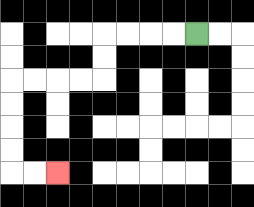{'start': '[8, 1]', 'end': '[2, 7]', 'path_directions': 'L,L,L,L,D,D,L,L,L,L,D,D,D,D,R,R', 'path_coordinates': '[[8, 1], [7, 1], [6, 1], [5, 1], [4, 1], [4, 2], [4, 3], [3, 3], [2, 3], [1, 3], [0, 3], [0, 4], [0, 5], [0, 6], [0, 7], [1, 7], [2, 7]]'}